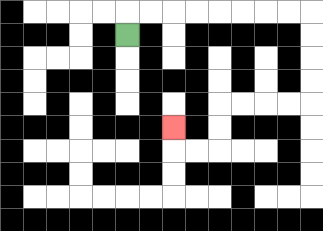{'start': '[5, 1]', 'end': '[7, 5]', 'path_directions': 'U,R,R,R,R,R,R,R,R,D,D,D,D,L,L,L,L,D,D,L,L,U', 'path_coordinates': '[[5, 1], [5, 0], [6, 0], [7, 0], [8, 0], [9, 0], [10, 0], [11, 0], [12, 0], [13, 0], [13, 1], [13, 2], [13, 3], [13, 4], [12, 4], [11, 4], [10, 4], [9, 4], [9, 5], [9, 6], [8, 6], [7, 6], [7, 5]]'}